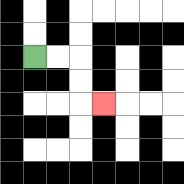{'start': '[1, 2]', 'end': '[4, 4]', 'path_directions': 'R,R,D,D,R', 'path_coordinates': '[[1, 2], [2, 2], [3, 2], [3, 3], [3, 4], [4, 4]]'}